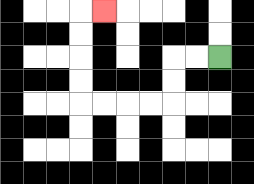{'start': '[9, 2]', 'end': '[4, 0]', 'path_directions': 'L,L,D,D,L,L,L,L,U,U,U,U,R', 'path_coordinates': '[[9, 2], [8, 2], [7, 2], [7, 3], [7, 4], [6, 4], [5, 4], [4, 4], [3, 4], [3, 3], [3, 2], [3, 1], [3, 0], [4, 0]]'}